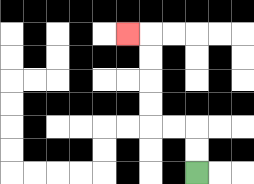{'start': '[8, 7]', 'end': '[5, 1]', 'path_directions': 'U,U,L,L,U,U,U,U,L', 'path_coordinates': '[[8, 7], [8, 6], [8, 5], [7, 5], [6, 5], [6, 4], [6, 3], [6, 2], [6, 1], [5, 1]]'}